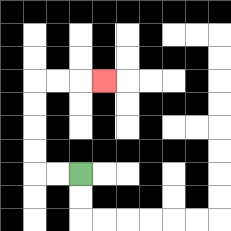{'start': '[3, 7]', 'end': '[4, 3]', 'path_directions': 'L,L,U,U,U,U,R,R,R', 'path_coordinates': '[[3, 7], [2, 7], [1, 7], [1, 6], [1, 5], [1, 4], [1, 3], [2, 3], [3, 3], [4, 3]]'}